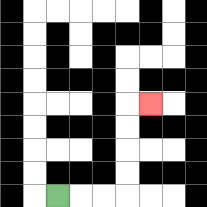{'start': '[2, 8]', 'end': '[6, 4]', 'path_directions': 'R,R,R,U,U,U,U,R', 'path_coordinates': '[[2, 8], [3, 8], [4, 8], [5, 8], [5, 7], [5, 6], [5, 5], [5, 4], [6, 4]]'}